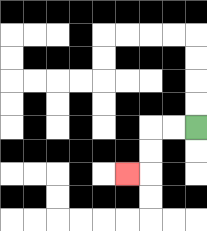{'start': '[8, 5]', 'end': '[5, 7]', 'path_directions': 'L,L,D,D,L', 'path_coordinates': '[[8, 5], [7, 5], [6, 5], [6, 6], [6, 7], [5, 7]]'}